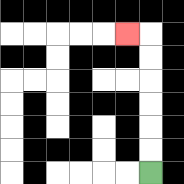{'start': '[6, 7]', 'end': '[5, 1]', 'path_directions': 'U,U,U,U,U,U,L', 'path_coordinates': '[[6, 7], [6, 6], [6, 5], [6, 4], [6, 3], [6, 2], [6, 1], [5, 1]]'}